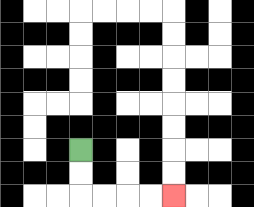{'start': '[3, 6]', 'end': '[7, 8]', 'path_directions': 'D,D,R,R,R,R', 'path_coordinates': '[[3, 6], [3, 7], [3, 8], [4, 8], [5, 8], [6, 8], [7, 8]]'}